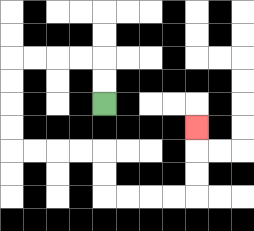{'start': '[4, 4]', 'end': '[8, 5]', 'path_directions': 'U,U,L,L,L,L,D,D,D,D,R,R,R,R,D,D,R,R,R,R,U,U,U', 'path_coordinates': '[[4, 4], [4, 3], [4, 2], [3, 2], [2, 2], [1, 2], [0, 2], [0, 3], [0, 4], [0, 5], [0, 6], [1, 6], [2, 6], [3, 6], [4, 6], [4, 7], [4, 8], [5, 8], [6, 8], [7, 8], [8, 8], [8, 7], [8, 6], [8, 5]]'}